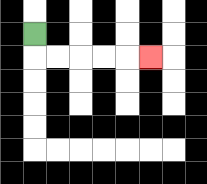{'start': '[1, 1]', 'end': '[6, 2]', 'path_directions': 'D,R,R,R,R,R', 'path_coordinates': '[[1, 1], [1, 2], [2, 2], [3, 2], [4, 2], [5, 2], [6, 2]]'}